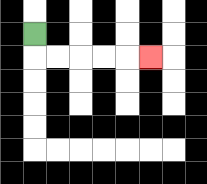{'start': '[1, 1]', 'end': '[6, 2]', 'path_directions': 'D,R,R,R,R,R', 'path_coordinates': '[[1, 1], [1, 2], [2, 2], [3, 2], [4, 2], [5, 2], [6, 2]]'}